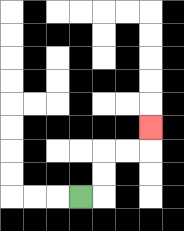{'start': '[3, 8]', 'end': '[6, 5]', 'path_directions': 'R,U,U,R,R,U', 'path_coordinates': '[[3, 8], [4, 8], [4, 7], [4, 6], [5, 6], [6, 6], [6, 5]]'}